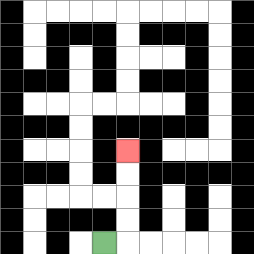{'start': '[4, 10]', 'end': '[5, 6]', 'path_directions': 'R,U,U,U,U', 'path_coordinates': '[[4, 10], [5, 10], [5, 9], [5, 8], [5, 7], [5, 6]]'}